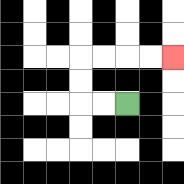{'start': '[5, 4]', 'end': '[7, 2]', 'path_directions': 'L,L,U,U,R,R,R,R', 'path_coordinates': '[[5, 4], [4, 4], [3, 4], [3, 3], [3, 2], [4, 2], [5, 2], [6, 2], [7, 2]]'}